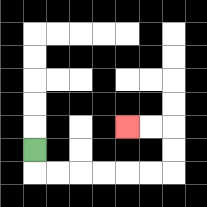{'start': '[1, 6]', 'end': '[5, 5]', 'path_directions': 'D,R,R,R,R,R,R,U,U,L,L', 'path_coordinates': '[[1, 6], [1, 7], [2, 7], [3, 7], [4, 7], [5, 7], [6, 7], [7, 7], [7, 6], [7, 5], [6, 5], [5, 5]]'}